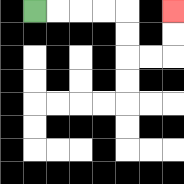{'start': '[1, 0]', 'end': '[7, 0]', 'path_directions': 'R,R,R,R,D,D,R,R,U,U', 'path_coordinates': '[[1, 0], [2, 0], [3, 0], [4, 0], [5, 0], [5, 1], [5, 2], [6, 2], [7, 2], [7, 1], [7, 0]]'}